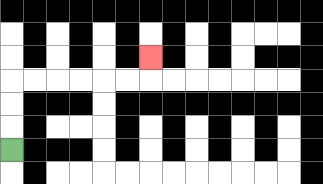{'start': '[0, 6]', 'end': '[6, 2]', 'path_directions': 'U,U,U,R,R,R,R,R,R,U', 'path_coordinates': '[[0, 6], [0, 5], [0, 4], [0, 3], [1, 3], [2, 3], [3, 3], [4, 3], [5, 3], [6, 3], [6, 2]]'}